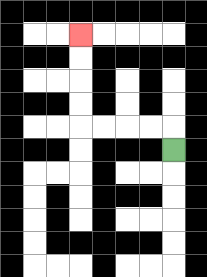{'start': '[7, 6]', 'end': '[3, 1]', 'path_directions': 'U,L,L,L,L,U,U,U,U', 'path_coordinates': '[[7, 6], [7, 5], [6, 5], [5, 5], [4, 5], [3, 5], [3, 4], [3, 3], [3, 2], [3, 1]]'}